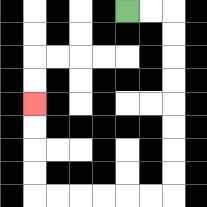{'start': '[5, 0]', 'end': '[1, 4]', 'path_directions': 'R,R,D,D,D,D,D,D,D,D,L,L,L,L,L,L,U,U,U,U', 'path_coordinates': '[[5, 0], [6, 0], [7, 0], [7, 1], [7, 2], [7, 3], [7, 4], [7, 5], [7, 6], [7, 7], [7, 8], [6, 8], [5, 8], [4, 8], [3, 8], [2, 8], [1, 8], [1, 7], [1, 6], [1, 5], [1, 4]]'}